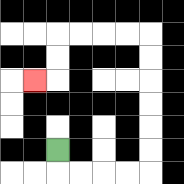{'start': '[2, 6]', 'end': '[1, 3]', 'path_directions': 'D,R,R,R,R,U,U,U,U,U,U,L,L,L,L,D,D,L', 'path_coordinates': '[[2, 6], [2, 7], [3, 7], [4, 7], [5, 7], [6, 7], [6, 6], [6, 5], [6, 4], [6, 3], [6, 2], [6, 1], [5, 1], [4, 1], [3, 1], [2, 1], [2, 2], [2, 3], [1, 3]]'}